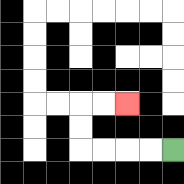{'start': '[7, 6]', 'end': '[5, 4]', 'path_directions': 'L,L,L,L,U,U,R,R', 'path_coordinates': '[[7, 6], [6, 6], [5, 6], [4, 6], [3, 6], [3, 5], [3, 4], [4, 4], [5, 4]]'}